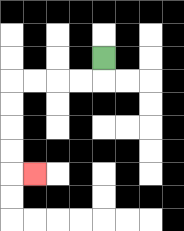{'start': '[4, 2]', 'end': '[1, 7]', 'path_directions': 'D,L,L,L,L,D,D,D,D,R', 'path_coordinates': '[[4, 2], [4, 3], [3, 3], [2, 3], [1, 3], [0, 3], [0, 4], [0, 5], [0, 6], [0, 7], [1, 7]]'}